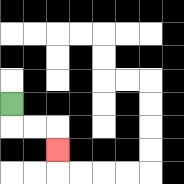{'start': '[0, 4]', 'end': '[2, 6]', 'path_directions': 'D,R,R,D', 'path_coordinates': '[[0, 4], [0, 5], [1, 5], [2, 5], [2, 6]]'}